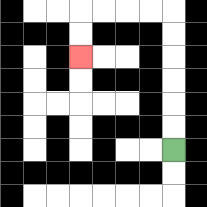{'start': '[7, 6]', 'end': '[3, 2]', 'path_directions': 'U,U,U,U,U,U,L,L,L,L,D,D', 'path_coordinates': '[[7, 6], [7, 5], [7, 4], [7, 3], [7, 2], [7, 1], [7, 0], [6, 0], [5, 0], [4, 0], [3, 0], [3, 1], [3, 2]]'}